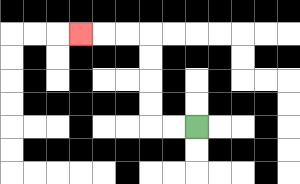{'start': '[8, 5]', 'end': '[3, 1]', 'path_directions': 'L,L,U,U,U,U,L,L,L', 'path_coordinates': '[[8, 5], [7, 5], [6, 5], [6, 4], [6, 3], [6, 2], [6, 1], [5, 1], [4, 1], [3, 1]]'}